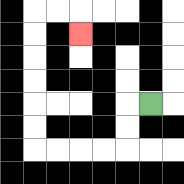{'start': '[6, 4]', 'end': '[3, 1]', 'path_directions': 'L,D,D,L,L,L,L,U,U,U,U,U,U,R,R,D', 'path_coordinates': '[[6, 4], [5, 4], [5, 5], [5, 6], [4, 6], [3, 6], [2, 6], [1, 6], [1, 5], [1, 4], [1, 3], [1, 2], [1, 1], [1, 0], [2, 0], [3, 0], [3, 1]]'}